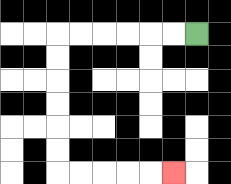{'start': '[8, 1]', 'end': '[7, 7]', 'path_directions': 'L,L,L,L,L,L,D,D,D,D,D,D,R,R,R,R,R', 'path_coordinates': '[[8, 1], [7, 1], [6, 1], [5, 1], [4, 1], [3, 1], [2, 1], [2, 2], [2, 3], [2, 4], [2, 5], [2, 6], [2, 7], [3, 7], [4, 7], [5, 7], [6, 7], [7, 7]]'}